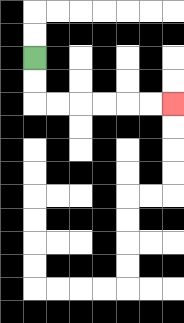{'start': '[1, 2]', 'end': '[7, 4]', 'path_directions': 'D,D,R,R,R,R,R,R', 'path_coordinates': '[[1, 2], [1, 3], [1, 4], [2, 4], [3, 4], [4, 4], [5, 4], [6, 4], [7, 4]]'}